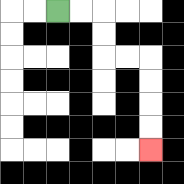{'start': '[2, 0]', 'end': '[6, 6]', 'path_directions': 'R,R,D,D,R,R,D,D,D,D', 'path_coordinates': '[[2, 0], [3, 0], [4, 0], [4, 1], [4, 2], [5, 2], [6, 2], [6, 3], [6, 4], [6, 5], [6, 6]]'}